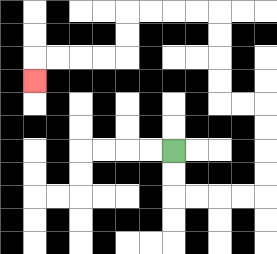{'start': '[7, 6]', 'end': '[1, 3]', 'path_directions': 'D,D,R,R,R,R,U,U,U,U,L,L,U,U,U,U,L,L,L,L,D,D,L,L,L,L,D', 'path_coordinates': '[[7, 6], [7, 7], [7, 8], [8, 8], [9, 8], [10, 8], [11, 8], [11, 7], [11, 6], [11, 5], [11, 4], [10, 4], [9, 4], [9, 3], [9, 2], [9, 1], [9, 0], [8, 0], [7, 0], [6, 0], [5, 0], [5, 1], [5, 2], [4, 2], [3, 2], [2, 2], [1, 2], [1, 3]]'}